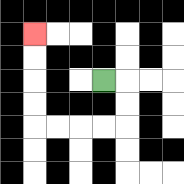{'start': '[4, 3]', 'end': '[1, 1]', 'path_directions': 'R,D,D,L,L,L,L,U,U,U,U', 'path_coordinates': '[[4, 3], [5, 3], [5, 4], [5, 5], [4, 5], [3, 5], [2, 5], [1, 5], [1, 4], [1, 3], [1, 2], [1, 1]]'}